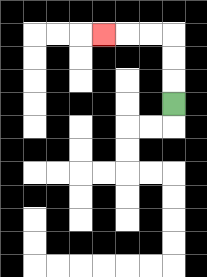{'start': '[7, 4]', 'end': '[4, 1]', 'path_directions': 'U,U,U,L,L,L', 'path_coordinates': '[[7, 4], [7, 3], [7, 2], [7, 1], [6, 1], [5, 1], [4, 1]]'}